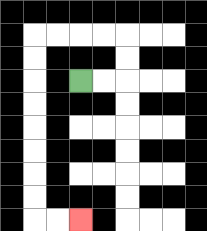{'start': '[3, 3]', 'end': '[3, 9]', 'path_directions': 'R,R,U,U,L,L,L,L,D,D,D,D,D,D,D,D,R,R', 'path_coordinates': '[[3, 3], [4, 3], [5, 3], [5, 2], [5, 1], [4, 1], [3, 1], [2, 1], [1, 1], [1, 2], [1, 3], [1, 4], [1, 5], [1, 6], [1, 7], [1, 8], [1, 9], [2, 9], [3, 9]]'}